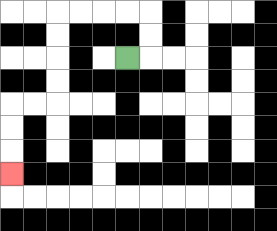{'start': '[5, 2]', 'end': '[0, 7]', 'path_directions': 'R,U,U,L,L,L,L,D,D,D,D,L,L,D,D,D', 'path_coordinates': '[[5, 2], [6, 2], [6, 1], [6, 0], [5, 0], [4, 0], [3, 0], [2, 0], [2, 1], [2, 2], [2, 3], [2, 4], [1, 4], [0, 4], [0, 5], [0, 6], [0, 7]]'}